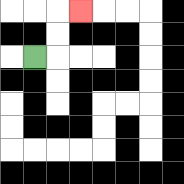{'start': '[1, 2]', 'end': '[3, 0]', 'path_directions': 'R,U,U,R', 'path_coordinates': '[[1, 2], [2, 2], [2, 1], [2, 0], [3, 0]]'}